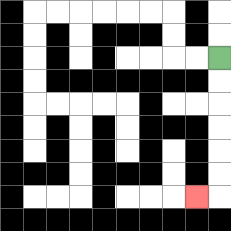{'start': '[9, 2]', 'end': '[8, 8]', 'path_directions': 'D,D,D,D,D,D,L', 'path_coordinates': '[[9, 2], [9, 3], [9, 4], [9, 5], [9, 6], [9, 7], [9, 8], [8, 8]]'}